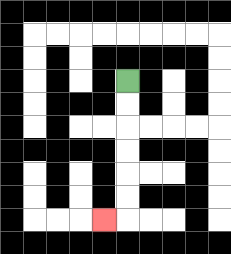{'start': '[5, 3]', 'end': '[4, 9]', 'path_directions': 'D,D,D,D,D,D,L', 'path_coordinates': '[[5, 3], [5, 4], [5, 5], [5, 6], [5, 7], [5, 8], [5, 9], [4, 9]]'}